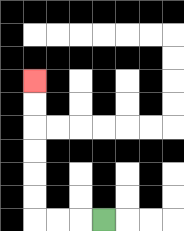{'start': '[4, 9]', 'end': '[1, 3]', 'path_directions': 'L,L,L,U,U,U,U,U,U', 'path_coordinates': '[[4, 9], [3, 9], [2, 9], [1, 9], [1, 8], [1, 7], [1, 6], [1, 5], [1, 4], [1, 3]]'}